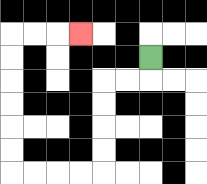{'start': '[6, 2]', 'end': '[3, 1]', 'path_directions': 'D,L,L,D,D,D,D,L,L,L,L,U,U,U,U,U,U,R,R,R', 'path_coordinates': '[[6, 2], [6, 3], [5, 3], [4, 3], [4, 4], [4, 5], [4, 6], [4, 7], [3, 7], [2, 7], [1, 7], [0, 7], [0, 6], [0, 5], [0, 4], [0, 3], [0, 2], [0, 1], [1, 1], [2, 1], [3, 1]]'}